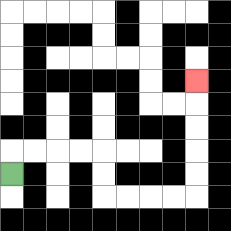{'start': '[0, 7]', 'end': '[8, 3]', 'path_directions': 'U,R,R,R,R,D,D,R,R,R,R,U,U,U,U,U', 'path_coordinates': '[[0, 7], [0, 6], [1, 6], [2, 6], [3, 6], [4, 6], [4, 7], [4, 8], [5, 8], [6, 8], [7, 8], [8, 8], [8, 7], [8, 6], [8, 5], [8, 4], [8, 3]]'}